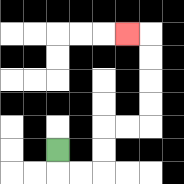{'start': '[2, 6]', 'end': '[5, 1]', 'path_directions': 'D,R,R,U,U,R,R,U,U,U,U,L', 'path_coordinates': '[[2, 6], [2, 7], [3, 7], [4, 7], [4, 6], [4, 5], [5, 5], [6, 5], [6, 4], [6, 3], [6, 2], [6, 1], [5, 1]]'}